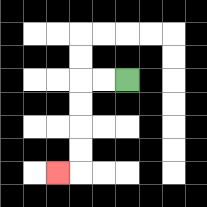{'start': '[5, 3]', 'end': '[2, 7]', 'path_directions': 'L,L,D,D,D,D,L', 'path_coordinates': '[[5, 3], [4, 3], [3, 3], [3, 4], [3, 5], [3, 6], [3, 7], [2, 7]]'}